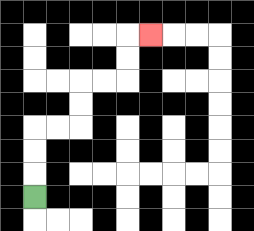{'start': '[1, 8]', 'end': '[6, 1]', 'path_directions': 'U,U,U,R,R,U,U,R,R,U,U,R', 'path_coordinates': '[[1, 8], [1, 7], [1, 6], [1, 5], [2, 5], [3, 5], [3, 4], [3, 3], [4, 3], [5, 3], [5, 2], [5, 1], [6, 1]]'}